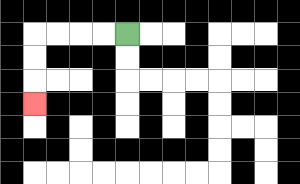{'start': '[5, 1]', 'end': '[1, 4]', 'path_directions': 'L,L,L,L,D,D,D', 'path_coordinates': '[[5, 1], [4, 1], [3, 1], [2, 1], [1, 1], [1, 2], [1, 3], [1, 4]]'}